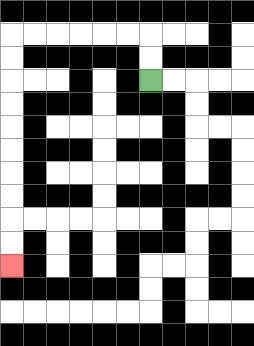{'start': '[6, 3]', 'end': '[0, 11]', 'path_directions': 'U,U,L,L,L,L,L,L,D,D,D,D,D,D,D,D,D,D', 'path_coordinates': '[[6, 3], [6, 2], [6, 1], [5, 1], [4, 1], [3, 1], [2, 1], [1, 1], [0, 1], [0, 2], [0, 3], [0, 4], [0, 5], [0, 6], [0, 7], [0, 8], [0, 9], [0, 10], [0, 11]]'}